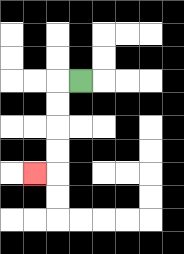{'start': '[3, 3]', 'end': '[1, 7]', 'path_directions': 'L,D,D,D,D,L', 'path_coordinates': '[[3, 3], [2, 3], [2, 4], [2, 5], [2, 6], [2, 7], [1, 7]]'}